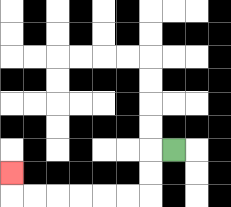{'start': '[7, 6]', 'end': '[0, 7]', 'path_directions': 'L,D,D,L,L,L,L,L,L,U', 'path_coordinates': '[[7, 6], [6, 6], [6, 7], [6, 8], [5, 8], [4, 8], [3, 8], [2, 8], [1, 8], [0, 8], [0, 7]]'}